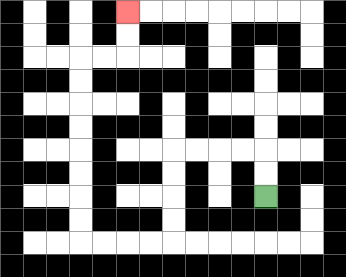{'start': '[11, 8]', 'end': '[5, 0]', 'path_directions': 'U,U,L,L,L,L,D,D,D,D,L,L,L,L,U,U,U,U,U,U,U,U,R,R,U,U', 'path_coordinates': '[[11, 8], [11, 7], [11, 6], [10, 6], [9, 6], [8, 6], [7, 6], [7, 7], [7, 8], [7, 9], [7, 10], [6, 10], [5, 10], [4, 10], [3, 10], [3, 9], [3, 8], [3, 7], [3, 6], [3, 5], [3, 4], [3, 3], [3, 2], [4, 2], [5, 2], [5, 1], [5, 0]]'}